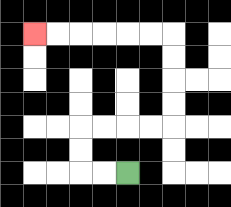{'start': '[5, 7]', 'end': '[1, 1]', 'path_directions': 'L,L,U,U,R,R,R,R,U,U,U,U,L,L,L,L,L,L', 'path_coordinates': '[[5, 7], [4, 7], [3, 7], [3, 6], [3, 5], [4, 5], [5, 5], [6, 5], [7, 5], [7, 4], [7, 3], [7, 2], [7, 1], [6, 1], [5, 1], [4, 1], [3, 1], [2, 1], [1, 1]]'}